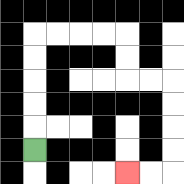{'start': '[1, 6]', 'end': '[5, 7]', 'path_directions': 'U,U,U,U,U,R,R,R,R,D,D,R,R,D,D,D,D,L,L', 'path_coordinates': '[[1, 6], [1, 5], [1, 4], [1, 3], [1, 2], [1, 1], [2, 1], [3, 1], [4, 1], [5, 1], [5, 2], [5, 3], [6, 3], [7, 3], [7, 4], [7, 5], [7, 6], [7, 7], [6, 7], [5, 7]]'}